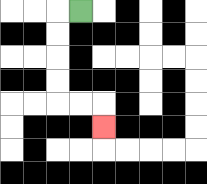{'start': '[3, 0]', 'end': '[4, 5]', 'path_directions': 'L,D,D,D,D,R,R,D', 'path_coordinates': '[[3, 0], [2, 0], [2, 1], [2, 2], [2, 3], [2, 4], [3, 4], [4, 4], [4, 5]]'}